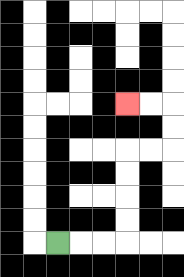{'start': '[2, 10]', 'end': '[5, 4]', 'path_directions': 'R,R,R,U,U,U,U,R,R,U,U,L,L', 'path_coordinates': '[[2, 10], [3, 10], [4, 10], [5, 10], [5, 9], [5, 8], [5, 7], [5, 6], [6, 6], [7, 6], [7, 5], [7, 4], [6, 4], [5, 4]]'}